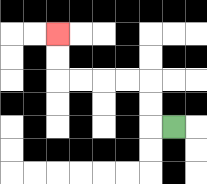{'start': '[7, 5]', 'end': '[2, 1]', 'path_directions': 'L,U,U,L,L,L,L,U,U', 'path_coordinates': '[[7, 5], [6, 5], [6, 4], [6, 3], [5, 3], [4, 3], [3, 3], [2, 3], [2, 2], [2, 1]]'}